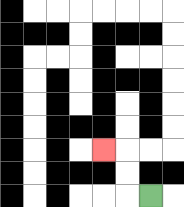{'start': '[6, 8]', 'end': '[4, 6]', 'path_directions': 'L,U,U,L', 'path_coordinates': '[[6, 8], [5, 8], [5, 7], [5, 6], [4, 6]]'}